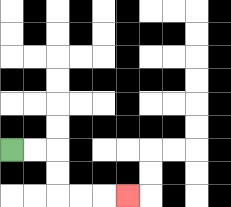{'start': '[0, 6]', 'end': '[5, 8]', 'path_directions': 'R,R,D,D,R,R,R', 'path_coordinates': '[[0, 6], [1, 6], [2, 6], [2, 7], [2, 8], [3, 8], [4, 8], [5, 8]]'}